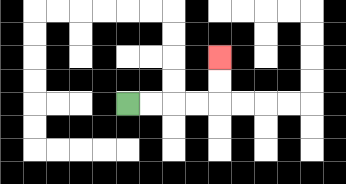{'start': '[5, 4]', 'end': '[9, 2]', 'path_directions': 'R,R,R,R,U,U', 'path_coordinates': '[[5, 4], [6, 4], [7, 4], [8, 4], [9, 4], [9, 3], [9, 2]]'}